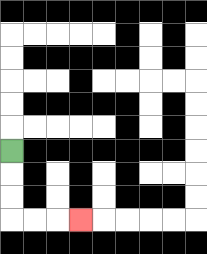{'start': '[0, 6]', 'end': '[3, 9]', 'path_directions': 'D,D,D,R,R,R', 'path_coordinates': '[[0, 6], [0, 7], [0, 8], [0, 9], [1, 9], [2, 9], [3, 9]]'}